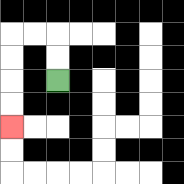{'start': '[2, 3]', 'end': '[0, 5]', 'path_directions': 'U,U,L,L,D,D,D,D', 'path_coordinates': '[[2, 3], [2, 2], [2, 1], [1, 1], [0, 1], [0, 2], [0, 3], [0, 4], [0, 5]]'}